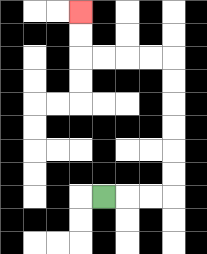{'start': '[4, 8]', 'end': '[3, 0]', 'path_directions': 'R,R,R,U,U,U,U,U,U,L,L,L,L,U,U', 'path_coordinates': '[[4, 8], [5, 8], [6, 8], [7, 8], [7, 7], [7, 6], [7, 5], [7, 4], [7, 3], [7, 2], [6, 2], [5, 2], [4, 2], [3, 2], [3, 1], [3, 0]]'}